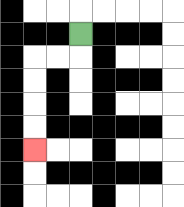{'start': '[3, 1]', 'end': '[1, 6]', 'path_directions': 'D,L,L,D,D,D,D', 'path_coordinates': '[[3, 1], [3, 2], [2, 2], [1, 2], [1, 3], [1, 4], [1, 5], [1, 6]]'}